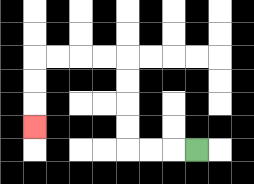{'start': '[8, 6]', 'end': '[1, 5]', 'path_directions': 'L,L,L,U,U,U,U,L,L,L,L,D,D,D', 'path_coordinates': '[[8, 6], [7, 6], [6, 6], [5, 6], [5, 5], [5, 4], [5, 3], [5, 2], [4, 2], [3, 2], [2, 2], [1, 2], [1, 3], [1, 4], [1, 5]]'}